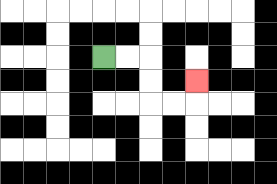{'start': '[4, 2]', 'end': '[8, 3]', 'path_directions': 'R,R,D,D,R,R,U', 'path_coordinates': '[[4, 2], [5, 2], [6, 2], [6, 3], [6, 4], [7, 4], [8, 4], [8, 3]]'}